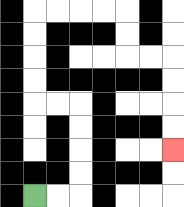{'start': '[1, 8]', 'end': '[7, 6]', 'path_directions': 'R,R,U,U,U,U,L,L,U,U,U,U,R,R,R,R,D,D,R,R,D,D,D,D', 'path_coordinates': '[[1, 8], [2, 8], [3, 8], [3, 7], [3, 6], [3, 5], [3, 4], [2, 4], [1, 4], [1, 3], [1, 2], [1, 1], [1, 0], [2, 0], [3, 0], [4, 0], [5, 0], [5, 1], [5, 2], [6, 2], [7, 2], [7, 3], [7, 4], [7, 5], [7, 6]]'}